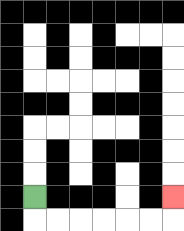{'start': '[1, 8]', 'end': '[7, 8]', 'path_directions': 'D,R,R,R,R,R,R,U', 'path_coordinates': '[[1, 8], [1, 9], [2, 9], [3, 9], [4, 9], [5, 9], [6, 9], [7, 9], [7, 8]]'}